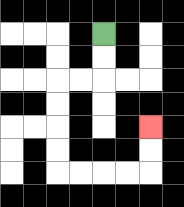{'start': '[4, 1]', 'end': '[6, 5]', 'path_directions': 'D,D,L,L,D,D,D,D,R,R,R,R,U,U', 'path_coordinates': '[[4, 1], [4, 2], [4, 3], [3, 3], [2, 3], [2, 4], [2, 5], [2, 6], [2, 7], [3, 7], [4, 7], [5, 7], [6, 7], [6, 6], [6, 5]]'}